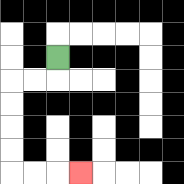{'start': '[2, 2]', 'end': '[3, 7]', 'path_directions': 'D,L,L,D,D,D,D,R,R,R', 'path_coordinates': '[[2, 2], [2, 3], [1, 3], [0, 3], [0, 4], [0, 5], [0, 6], [0, 7], [1, 7], [2, 7], [3, 7]]'}